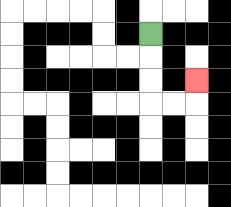{'start': '[6, 1]', 'end': '[8, 3]', 'path_directions': 'D,D,D,R,R,U', 'path_coordinates': '[[6, 1], [6, 2], [6, 3], [6, 4], [7, 4], [8, 4], [8, 3]]'}